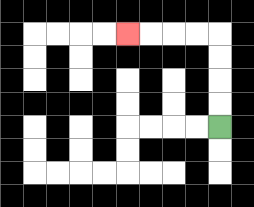{'start': '[9, 5]', 'end': '[5, 1]', 'path_directions': 'U,U,U,U,L,L,L,L', 'path_coordinates': '[[9, 5], [9, 4], [9, 3], [9, 2], [9, 1], [8, 1], [7, 1], [6, 1], [5, 1]]'}